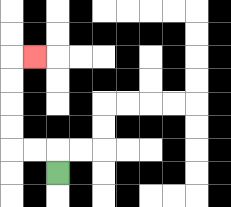{'start': '[2, 7]', 'end': '[1, 2]', 'path_directions': 'U,L,L,U,U,U,U,R', 'path_coordinates': '[[2, 7], [2, 6], [1, 6], [0, 6], [0, 5], [0, 4], [0, 3], [0, 2], [1, 2]]'}